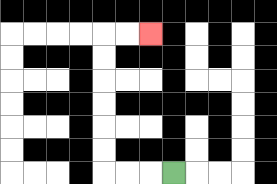{'start': '[7, 7]', 'end': '[6, 1]', 'path_directions': 'L,L,L,U,U,U,U,U,U,R,R', 'path_coordinates': '[[7, 7], [6, 7], [5, 7], [4, 7], [4, 6], [4, 5], [4, 4], [4, 3], [4, 2], [4, 1], [5, 1], [6, 1]]'}